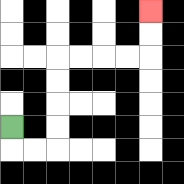{'start': '[0, 5]', 'end': '[6, 0]', 'path_directions': 'D,R,R,U,U,U,U,R,R,R,R,U,U', 'path_coordinates': '[[0, 5], [0, 6], [1, 6], [2, 6], [2, 5], [2, 4], [2, 3], [2, 2], [3, 2], [4, 2], [5, 2], [6, 2], [6, 1], [6, 0]]'}